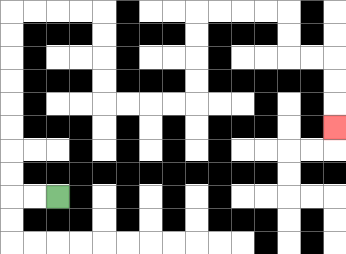{'start': '[2, 8]', 'end': '[14, 5]', 'path_directions': 'L,L,U,U,U,U,U,U,U,U,R,R,R,R,D,D,D,D,R,R,R,R,U,U,U,U,R,R,R,R,D,D,R,R,D,D,D', 'path_coordinates': '[[2, 8], [1, 8], [0, 8], [0, 7], [0, 6], [0, 5], [0, 4], [0, 3], [0, 2], [0, 1], [0, 0], [1, 0], [2, 0], [3, 0], [4, 0], [4, 1], [4, 2], [4, 3], [4, 4], [5, 4], [6, 4], [7, 4], [8, 4], [8, 3], [8, 2], [8, 1], [8, 0], [9, 0], [10, 0], [11, 0], [12, 0], [12, 1], [12, 2], [13, 2], [14, 2], [14, 3], [14, 4], [14, 5]]'}